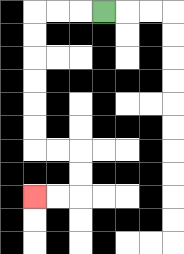{'start': '[4, 0]', 'end': '[1, 8]', 'path_directions': 'L,L,L,D,D,D,D,D,D,R,R,D,D,L,L', 'path_coordinates': '[[4, 0], [3, 0], [2, 0], [1, 0], [1, 1], [1, 2], [1, 3], [1, 4], [1, 5], [1, 6], [2, 6], [3, 6], [3, 7], [3, 8], [2, 8], [1, 8]]'}